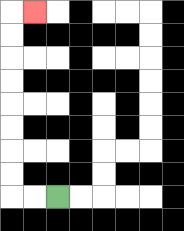{'start': '[2, 8]', 'end': '[1, 0]', 'path_directions': 'L,L,U,U,U,U,U,U,U,U,R', 'path_coordinates': '[[2, 8], [1, 8], [0, 8], [0, 7], [0, 6], [0, 5], [0, 4], [0, 3], [0, 2], [0, 1], [0, 0], [1, 0]]'}